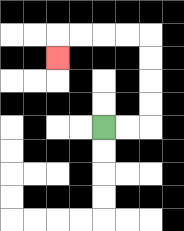{'start': '[4, 5]', 'end': '[2, 2]', 'path_directions': 'R,R,U,U,U,U,L,L,L,L,D', 'path_coordinates': '[[4, 5], [5, 5], [6, 5], [6, 4], [6, 3], [6, 2], [6, 1], [5, 1], [4, 1], [3, 1], [2, 1], [2, 2]]'}